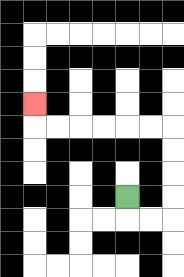{'start': '[5, 8]', 'end': '[1, 4]', 'path_directions': 'D,R,R,U,U,U,U,L,L,L,L,L,L,U', 'path_coordinates': '[[5, 8], [5, 9], [6, 9], [7, 9], [7, 8], [7, 7], [7, 6], [7, 5], [6, 5], [5, 5], [4, 5], [3, 5], [2, 5], [1, 5], [1, 4]]'}